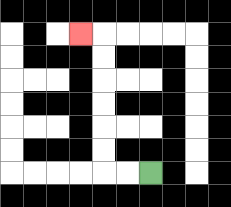{'start': '[6, 7]', 'end': '[3, 1]', 'path_directions': 'L,L,U,U,U,U,U,U,L', 'path_coordinates': '[[6, 7], [5, 7], [4, 7], [4, 6], [4, 5], [4, 4], [4, 3], [4, 2], [4, 1], [3, 1]]'}